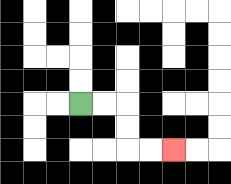{'start': '[3, 4]', 'end': '[7, 6]', 'path_directions': 'R,R,D,D,R,R', 'path_coordinates': '[[3, 4], [4, 4], [5, 4], [5, 5], [5, 6], [6, 6], [7, 6]]'}